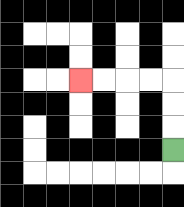{'start': '[7, 6]', 'end': '[3, 3]', 'path_directions': 'U,U,U,L,L,L,L', 'path_coordinates': '[[7, 6], [7, 5], [7, 4], [7, 3], [6, 3], [5, 3], [4, 3], [3, 3]]'}